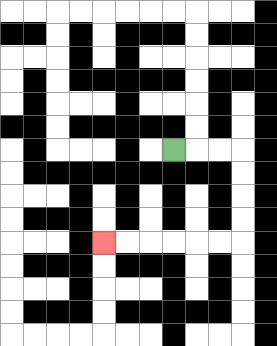{'start': '[7, 6]', 'end': '[4, 10]', 'path_directions': 'R,R,R,D,D,D,D,L,L,L,L,L,L', 'path_coordinates': '[[7, 6], [8, 6], [9, 6], [10, 6], [10, 7], [10, 8], [10, 9], [10, 10], [9, 10], [8, 10], [7, 10], [6, 10], [5, 10], [4, 10]]'}